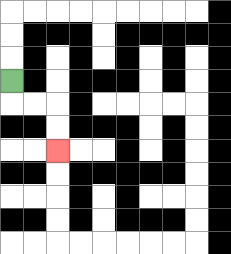{'start': '[0, 3]', 'end': '[2, 6]', 'path_directions': 'D,R,R,D,D', 'path_coordinates': '[[0, 3], [0, 4], [1, 4], [2, 4], [2, 5], [2, 6]]'}